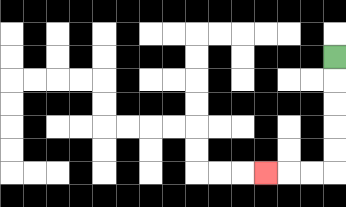{'start': '[14, 2]', 'end': '[11, 7]', 'path_directions': 'D,D,D,D,D,L,L,L', 'path_coordinates': '[[14, 2], [14, 3], [14, 4], [14, 5], [14, 6], [14, 7], [13, 7], [12, 7], [11, 7]]'}